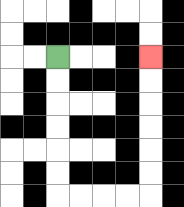{'start': '[2, 2]', 'end': '[6, 2]', 'path_directions': 'D,D,D,D,D,D,R,R,R,R,U,U,U,U,U,U', 'path_coordinates': '[[2, 2], [2, 3], [2, 4], [2, 5], [2, 6], [2, 7], [2, 8], [3, 8], [4, 8], [5, 8], [6, 8], [6, 7], [6, 6], [6, 5], [6, 4], [6, 3], [6, 2]]'}